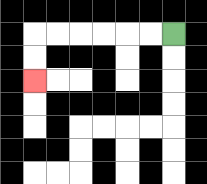{'start': '[7, 1]', 'end': '[1, 3]', 'path_directions': 'L,L,L,L,L,L,D,D', 'path_coordinates': '[[7, 1], [6, 1], [5, 1], [4, 1], [3, 1], [2, 1], [1, 1], [1, 2], [1, 3]]'}